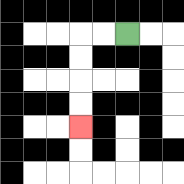{'start': '[5, 1]', 'end': '[3, 5]', 'path_directions': 'L,L,D,D,D,D', 'path_coordinates': '[[5, 1], [4, 1], [3, 1], [3, 2], [3, 3], [3, 4], [3, 5]]'}